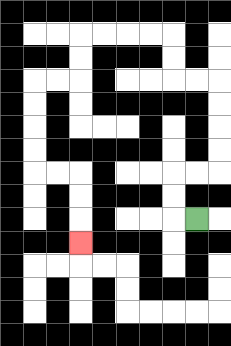{'start': '[8, 9]', 'end': '[3, 10]', 'path_directions': 'L,U,U,R,R,U,U,U,U,L,L,U,U,L,L,L,L,D,D,L,L,D,D,D,D,R,R,D,D,D', 'path_coordinates': '[[8, 9], [7, 9], [7, 8], [7, 7], [8, 7], [9, 7], [9, 6], [9, 5], [9, 4], [9, 3], [8, 3], [7, 3], [7, 2], [7, 1], [6, 1], [5, 1], [4, 1], [3, 1], [3, 2], [3, 3], [2, 3], [1, 3], [1, 4], [1, 5], [1, 6], [1, 7], [2, 7], [3, 7], [3, 8], [3, 9], [3, 10]]'}